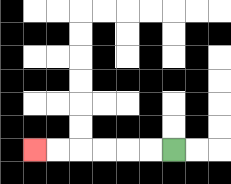{'start': '[7, 6]', 'end': '[1, 6]', 'path_directions': 'L,L,L,L,L,L', 'path_coordinates': '[[7, 6], [6, 6], [5, 6], [4, 6], [3, 6], [2, 6], [1, 6]]'}